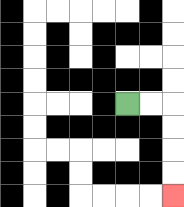{'start': '[5, 4]', 'end': '[7, 8]', 'path_directions': 'R,R,D,D,D,D', 'path_coordinates': '[[5, 4], [6, 4], [7, 4], [7, 5], [7, 6], [7, 7], [7, 8]]'}